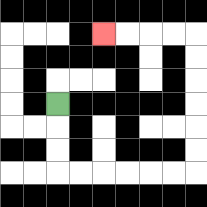{'start': '[2, 4]', 'end': '[4, 1]', 'path_directions': 'D,D,D,R,R,R,R,R,R,U,U,U,U,U,U,L,L,L,L', 'path_coordinates': '[[2, 4], [2, 5], [2, 6], [2, 7], [3, 7], [4, 7], [5, 7], [6, 7], [7, 7], [8, 7], [8, 6], [8, 5], [8, 4], [8, 3], [8, 2], [8, 1], [7, 1], [6, 1], [5, 1], [4, 1]]'}